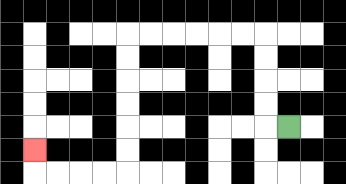{'start': '[12, 5]', 'end': '[1, 6]', 'path_directions': 'L,U,U,U,U,L,L,L,L,L,L,D,D,D,D,D,D,L,L,L,L,U', 'path_coordinates': '[[12, 5], [11, 5], [11, 4], [11, 3], [11, 2], [11, 1], [10, 1], [9, 1], [8, 1], [7, 1], [6, 1], [5, 1], [5, 2], [5, 3], [5, 4], [5, 5], [5, 6], [5, 7], [4, 7], [3, 7], [2, 7], [1, 7], [1, 6]]'}